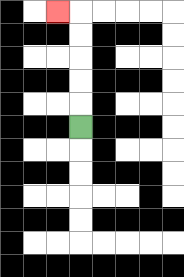{'start': '[3, 5]', 'end': '[2, 0]', 'path_directions': 'U,U,U,U,U,L', 'path_coordinates': '[[3, 5], [3, 4], [3, 3], [3, 2], [3, 1], [3, 0], [2, 0]]'}